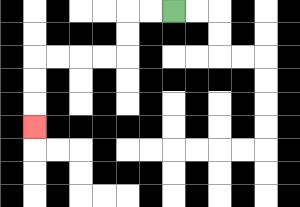{'start': '[7, 0]', 'end': '[1, 5]', 'path_directions': 'L,L,D,D,L,L,L,L,D,D,D', 'path_coordinates': '[[7, 0], [6, 0], [5, 0], [5, 1], [5, 2], [4, 2], [3, 2], [2, 2], [1, 2], [1, 3], [1, 4], [1, 5]]'}